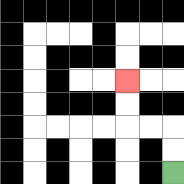{'start': '[7, 7]', 'end': '[5, 3]', 'path_directions': 'U,U,L,L,U,U', 'path_coordinates': '[[7, 7], [7, 6], [7, 5], [6, 5], [5, 5], [5, 4], [5, 3]]'}